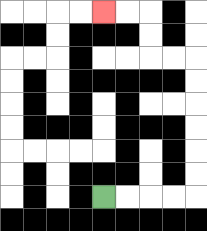{'start': '[4, 8]', 'end': '[4, 0]', 'path_directions': 'R,R,R,R,U,U,U,U,U,U,L,L,U,U,L,L', 'path_coordinates': '[[4, 8], [5, 8], [6, 8], [7, 8], [8, 8], [8, 7], [8, 6], [8, 5], [8, 4], [8, 3], [8, 2], [7, 2], [6, 2], [6, 1], [6, 0], [5, 0], [4, 0]]'}